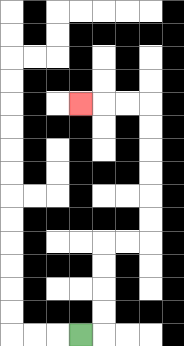{'start': '[3, 14]', 'end': '[3, 4]', 'path_directions': 'R,U,U,U,U,R,R,U,U,U,U,U,U,L,L,L', 'path_coordinates': '[[3, 14], [4, 14], [4, 13], [4, 12], [4, 11], [4, 10], [5, 10], [6, 10], [6, 9], [6, 8], [6, 7], [6, 6], [6, 5], [6, 4], [5, 4], [4, 4], [3, 4]]'}